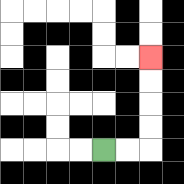{'start': '[4, 6]', 'end': '[6, 2]', 'path_directions': 'R,R,U,U,U,U', 'path_coordinates': '[[4, 6], [5, 6], [6, 6], [6, 5], [6, 4], [6, 3], [6, 2]]'}